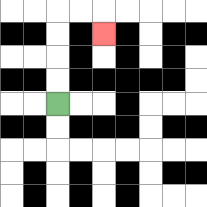{'start': '[2, 4]', 'end': '[4, 1]', 'path_directions': 'U,U,U,U,R,R,D', 'path_coordinates': '[[2, 4], [2, 3], [2, 2], [2, 1], [2, 0], [3, 0], [4, 0], [4, 1]]'}